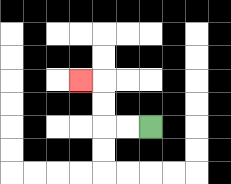{'start': '[6, 5]', 'end': '[3, 3]', 'path_directions': 'L,L,U,U,L', 'path_coordinates': '[[6, 5], [5, 5], [4, 5], [4, 4], [4, 3], [3, 3]]'}